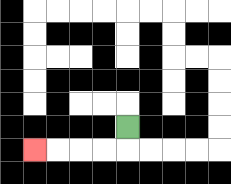{'start': '[5, 5]', 'end': '[1, 6]', 'path_directions': 'D,L,L,L,L', 'path_coordinates': '[[5, 5], [5, 6], [4, 6], [3, 6], [2, 6], [1, 6]]'}